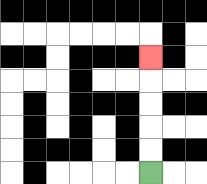{'start': '[6, 7]', 'end': '[6, 2]', 'path_directions': 'U,U,U,U,U', 'path_coordinates': '[[6, 7], [6, 6], [6, 5], [6, 4], [6, 3], [6, 2]]'}